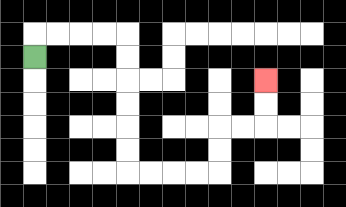{'start': '[1, 2]', 'end': '[11, 3]', 'path_directions': 'U,R,R,R,R,D,D,D,D,D,D,R,R,R,R,U,U,R,R,U,U', 'path_coordinates': '[[1, 2], [1, 1], [2, 1], [3, 1], [4, 1], [5, 1], [5, 2], [5, 3], [5, 4], [5, 5], [5, 6], [5, 7], [6, 7], [7, 7], [8, 7], [9, 7], [9, 6], [9, 5], [10, 5], [11, 5], [11, 4], [11, 3]]'}